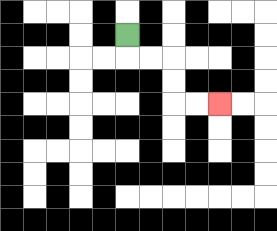{'start': '[5, 1]', 'end': '[9, 4]', 'path_directions': 'D,R,R,D,D,R,R', 'path_coordinates': '[[5, 1], [5, 2], [6, 2], [7, 2], [7, 3], [7, 4], [8, 4], [9, 4]]'}